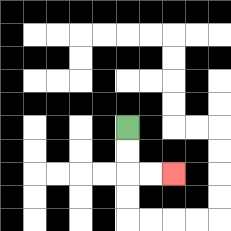{'start': '[5, 5]', 'end': '[7, 7]', 'path_directions': 'D,D,R,R', 'path_coordinates': '[[5, 5], [5, 6], [5, 7], [6, 7], [7, 7]]'}